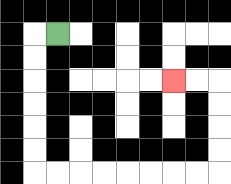{'start': '[2, 1]', 'end': '[7, 3]', 'path_directions': 'L,D,D,D,D,D,D,R,R,R,R,R,R,R,R,U,U,U,U,L,L', 'path_coordinates': '[[2, 1], [1, 1], [1, 2], [1, 3], [1, 4], [1, 5], [1, 6], [1, 7], [2, 7], [3, 7], [4, 7], [5, 7], [6, 7], [7, 7], [8, 7], [9, 7], [9, 6], [9, 5], [9, 4], [9, 3], [8, 3], [7, 3]]'}